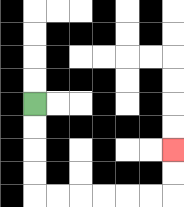{'start': '[1, 4]', 'end': '[7, 6]', 'path_directions': 'D,D,D,D,R,R,R,R,R,R,U,U', 'path_coordinates': '[[1, 4], [1, 5], [1, 6], [1, 7], [1, 8], [2, 8], [3, 8], [4, 8], [5, 8], [6, 8], [7, 8], [7, 7], [7, 6]]'}